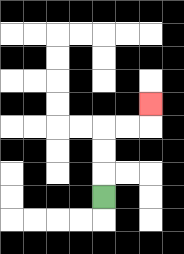{'start': '[4, 8]', 'end': '[6, 4]', 'path_directions': 'U,U,U,R,R,U', 'path_coordinates': '[[4, 8], [4, 7], [4, 6], [4, 5], [5, 5], [6, 5], [6, 4]]'}